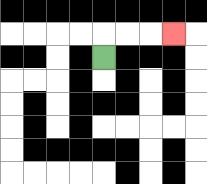{'start': '[4, 2]', 'end': '[7, 1]', 'path_directions': 'U,R,R,R', 'path_coordinates': '[[4, 2], [4, 1], [5, 1], [6, 1], [7, 1]]'}